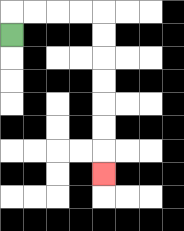{'start': '[0, 1]', 'end': '[4, 7]', 'path_directions': 'U,R,R,R,R,D,D,D,D,D,D,D', 'path_coordinates': '[[0, 1], [0, 0], [1, 0], [2, 0], [3, 0], [4, 0], [4, 1], [4, 2], [4, 3], [4, 4], [4, 5], [4, 6], [4, 7]]'}